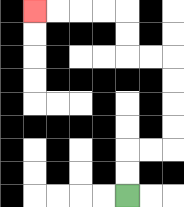{'start': '[5, 8]', 'end': '[1, 0]', 'path_directions': 'U,U,R,R,U,U,U,U,L,L,U,U,L,L,L,L', 'path_coordinates': '[[5, 8], [5, 7], [5, 6], [6, 6], [7, 6], [7, 5], [7, 4], [7, 3], [7, 2], [6, 2], [5, 2], [5, 1], [5, 0], [4, 0], [3, 0], [2, 0], [1, 0]]'}